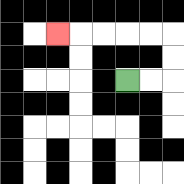{'start': '[5, 3]', 'end': '[2, 1]', 'path_directions': 'R,R,U,U,L,L,L,L,L', 'path_coordinates': '[[5, 3], [6, 3], [7, 3], [7, 2], [7, 1], [6, 1], [5, 1], [4, 1], [3, 1], [2, 1]]'}